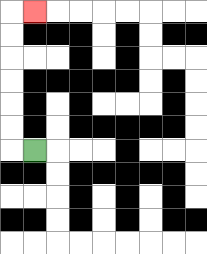{'start': '[1, 6]', 'end': '[1, 0]', 'path_directions': 'L,U,U,U,U,U,U,R', 'path_coordinates': '[[1, 6], [0, 6], [0, 5], [0, 4], [0, 3], [0, 2], [0, 1], [0, 0], [1, 0]]'}